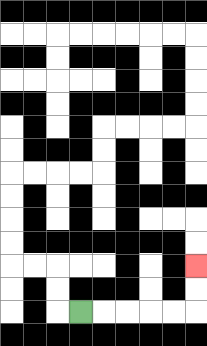{'start': '[3, 13]', 'end': '[8, 11]', 'path_directions': 'R,R,R,R,R,U,U', 'path_coordinates': '[[3, 13], [4, 13], [5, 13], [6, 13], [7, 13], [8, 13], [8, 12], [8, 11]]'}